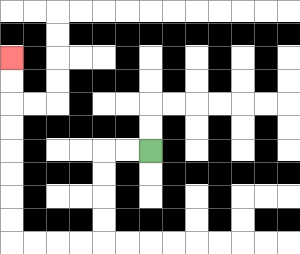{'start': '[6, 6]', 'end': '[0, 2]', 'path_directions': 'L,L,D,D,D,D,L,L,L,L,U,U,U,U,U,U,U,U', 'path_coordinates': '[[6, 6], [5, 6], [4, 6], [4, 7], [4, 8], [4, 9], [4, 10], [3, 10], [2, 10], [1, 10], [0, 10], [0, 9], [0, 8], [0, 7], [0, 6], [0, 5], [0, 4], [0, 3], [0, 2]]'}